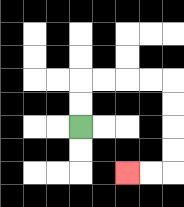{'start': '[3, 5]', 'end': '[5, 7]', 'path_directions': 'U,U,R,R,R,R,D,D,D,D,L,L', 'path_coordinates': '[[3, 5], [3, 4], [3, 3], [4, 3], [5, 3], [6, 3], [7, 3], [7, 4], [7, 5], [7, 6], [7, 7], [6, 7], [5, 7]]'}